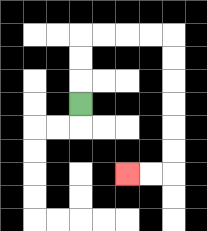{'start': '[3, 4]', 'end': '[5, 7]', 'path_directions': 'U,U,U,R,R,R,R,D,D,D,D,D,D,L,L', 'path_coordinates': '[[3, 4], [3, 3], [3, 2], [3, 1], [4, 1], [5, 1], [6, 1], [7, 1], [7, 2], [7, 3], [7, 4], [7, 5], [7, 6], [7, 7], [6, 7], [5, 7]]'}